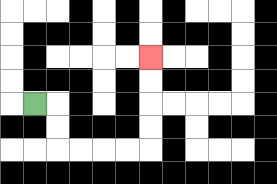{'start': '[1, 4]', 'end': '[6, 2]', 'path_directions': 'R,D,D,R,R,R,R,U,U,U,U', 'path_coordinates': '[[1, 4], [2, 4], [2, 5], [2, 6], [3, 6], [4, 6], [5, 6], [6, 6], [6, 5], [6, 4], [6, 3], [6, 2]]'}